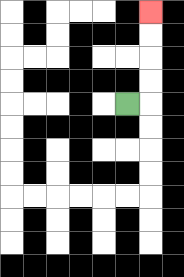{'start': '[5, 4]', 'end': '[6, 0]', 'path_directions': 'R,U,U,U,U', 'path_coordinates': '[[5, 4], [6, 4], [6, 3], [6, 2], [6, 1], [6, 0]]'}